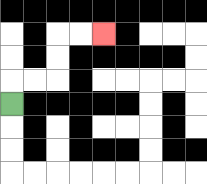{'start': '[0, 4]', 'end': '[4, 1]', 'path_directions': 'U,R,R,U,U,R,R', 'path_coordinates': '[[0, 4], [0, 3], [1, 3], [2, 3], [2, 2], [2, 1], [3, 1], [4, 1]]'}